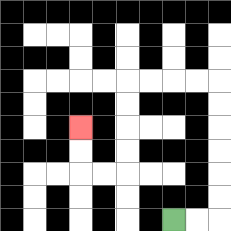{'start': '[7, 9]', 'end': '[3, 5]', 'path_directions': 'R,R,U,U,U,U,U,U,L,L,L,L,D,D,D,D,L,L,U,U', 'path_coordinates': '[[7, 9], [8, 9], [9, 9], [9, 8], [9, 7], [9, 6], [9, 5], [9, 4], [9, 3], [8, 3], [7, 3], [6, 3], [5, 3], [5, 4], [5, 5], [5, 6], [5, 7], [4, 7], [3, 7], [3, 6], [3, 5]]'}